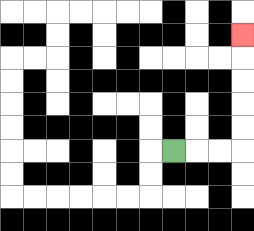{'start': '[7, 6]', 'end': '[10, 1]', 'path_directions': 'R,R,R,U,U,U,U,U', 'path_coordinates': '[[7, 6], [8, 6], [9, 6], [10, 6], [10, 5], [10, 4], [10, 3], [10, 2], [10, 1]]'}